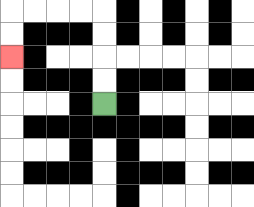{'start': '[4, 4]', 'end': '[0, 2]', 'path_directions': 'U,U,U,U,L,L,L,L,D,D', 'path_coordinates': '[[4, 4], [4, 3], [4, 2], [4, 1], [4, 0], [3, 0], [2, 0], [1, 0], [0, 0], [0, 1], [0, 2]]'}